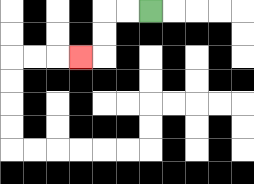{'start': '[6, 0]', 'end': '[3, 2]', 'path_directions': 'L,L,D,D,L', 'path_coordinates': '[[6, 0], [5, 0], [4, 0], [4, 1], [4, 2], [3, 2]]'}